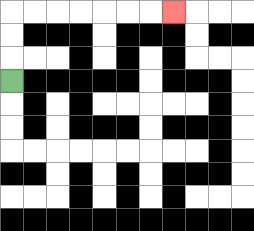{'start': '[0, 3]', 'end': '[7, 0]', 'path_directions': 'U,U,U,R,R,R,R,R,R,R', 'path_coordinates': '[[0, 3], [0, 2], [0, 1], [0, 0], [1, 0], [2, 0], [3, 0], [4, 0], [5, 0], [6, 0], [7, 0]]'}